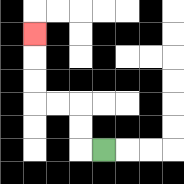{'start': '[4, 6]', 'end': '[1, 1]', 'path_directions': 'L,U,U,L,L,U,U,U', 'path_coordinates': '[[4, 6], [3, 6], [3, 5], [3, 4], [2, 4], [1, 4], [1, 3], [1, 2], [1, 1]]'}